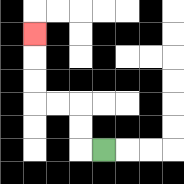{'start': '[4, 6]', 'end': '[1, 1]', 'path_directions': 'L,U,U,L,L,U,U,U', 'path_coordinates': '[[4, 6], [3, 6], [3, 5], [3, 4], [2, 4], [1, 4], [1, 3], [1, 2], [1, 1]]'}